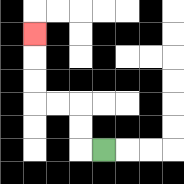{'start': '[4, 6]', 'end': '[1, 1]', 'path_directions': 'L,U,U,L,L,U,U,U', 'path_coordinates': '[[4, 6], [3, 6], [3, 5], [3, 4], [2, 4], [1, 4], [1, 3], [1, 2], [1, 1]]'}